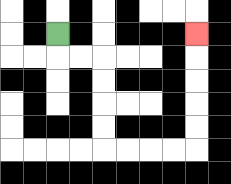{'start': '[2, 1]', 'end': '[8, 1]', 'path_directions': 'D,R,R,D,D,D,D,R,R,R,R,U,U,U,U,U', 'path_coordinates': '[[2, 1], [2, 2], [3, 2], [4, 2], [4, 3], [4, 4], [4, 5], [4, 6], [5, 6], [6, 6], [7, 6], [8, 6], [8, 5], [8, 4], [8, 3], [8, 2], [8, 1]]'}